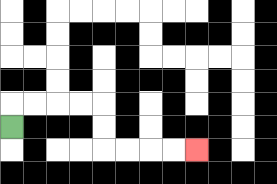{'start': '[0, 5]', 'end': '[8, 6]', 'path_directions': 'U,R,R,R,R,D,D,R,R,R,R', 'path_coordinates': '[[0, 5], [0, 4], [1, 4], [2, 4], [3, 4], [4, 4], [4, 5], [4, 6], [5, 6], [6, 6], [7, 6], [8, 6]]'}